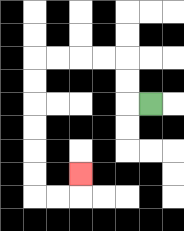{'start': '[6, 4]', 'end': '[3, 7]', 'path_directions': 'L,U,U,L,L,L,L,D,D,D,D,D,D,R,R,U', 'path_coordinates': '[[6, 4], [5, 4], [5, 3], [5, 2], [4, 2], [3, 2], [2, 2], [1, 2], [1, 3], [1, 4], [1, 5], [1, 6], [1, 7], [1, 8], [2, 8], [3, 8], [3, 7]]'}